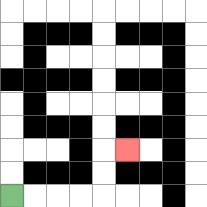{'start': '[0, 8]', 'end': '[5, 6]', 'path_directions': 'R,R,R,R,U,U,R', 'path_coordinates': '[[0, 8], [1, 8], [2, 8], [3, 8], [4, 8], [4, 7], [4, 6], [5, 6]]'}